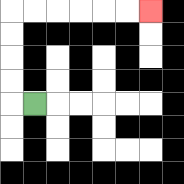{'start': '[1, 4]', 'end': '[6, 0]', 'path_directions': 'L,U,U,U,U,R,R,R,R,R,R', 'path_coordinates': '[[1, 4], [0, 4], [0, 3], [0, 2], [0, 1], [0, 0], [1, 0], [2, 0], [3, 0], [4, 0], [5, 0], [6, 0]]'}